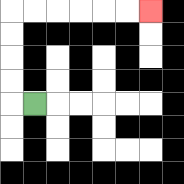{'start': '[1, 4]', 'end': '[6, 0]', 'path_directions': 'L,U,U,U,U,R,R,R,R,R,R', 'path_coordinates': '[[1, 4], [0, 4], [0, 3], [0, 2], [0, 1], [0, 0], [1, 0], [2, 0], [3, 0], [4, 0], [5, 0], [6, 0]]'}